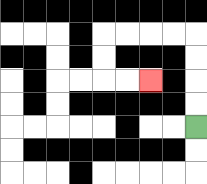{'start': '[8, 5]', 'end': '[6, 3]', 'path_directions': 'U,U,U,U,L,L,L,L,D,D,R,R', 'path_coordinates': '[[8, 5], [8, 4], [8, 3], [8, 2], [8, 1], [7, 1], [6, 1], [5, 1], [4, 1], [4, 2], [4, 3], [5, 3], [6, 3]]'}